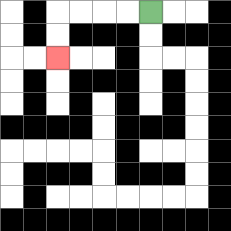{'start': '[6, 0]', 'end': '[2, 2]', 'path_directions': 'L,L,L,L,D,D', 'path_coordinates': '[[6, 0], [5, 0], [4, 0], [3, 0], [2, 0], [2, 1], [2, 2]]'}